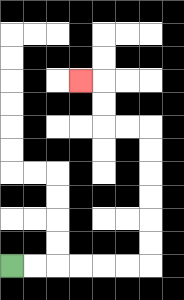{'start': '[0, 11]', 'end': '[3, 3]', 'path_directions': 'R,R,R,R,R,R,U,U,U,U,U,U,L,L,U,U,L', 'path_coordinates': '[[0, 11], [1, 11], [2, 11], [3, 11], [4, 11], [5, 11], [6, 11], [6, 10], [6, 9], [6, 8], [6, 7], [6, 6], [6, 5], [5, 5], [4, 5], [4, 4], [4, 3], [3, 3]]'}